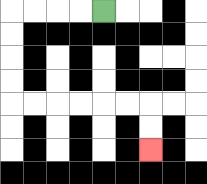{'start': '[4, 0]', 'end': '[6, 6]', 'path_directions': 'L,L,L,L,D,D,D,D,R,R,R,R,R,R,D,D', 'path_coordinates': '[[4, 0], [3, 0], [2, 0], [1, 0], [0, 0], [0, 1], [0, 2], [0, 3], [0, 4], [1, 4], [2, 4], [3, 4], [4, 4], [5, 4], [6, 4], [6, 5], [6, 6]]'}